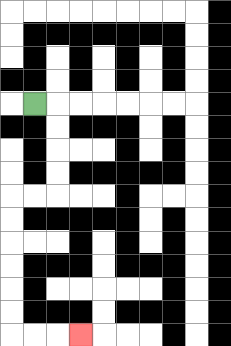{'start': '[1, 4]', 'end': '[3, 14]', 'path_directions': 'R,D,D,D,D,L,L,D,D,D,D,D,D,R,R,R', 'path_coordinates': '[[1, 4], [2, 4], [2, 5], [2, 6], [2, 7], [2, 8], [1, 8], [0, 8], [0, 9], [0, 10], [0, 11], [0, 12], [0, 13], [0, 14], [1, 14], [2, 14], [3, 14]]'}